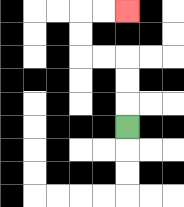{'start': '[5, 5]', 'end': '[5, 0]', 'path_directions': 'U,U,U,L,L,U,U,R,R', 'path_coordinates': '[[5, 5], [5, 4], [5, 3], [5, 2], [4, 2], [3, 2], [3, 1], [3, 0], [4, 0], [5, 0]]'}